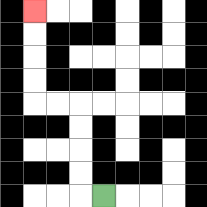{'start': '[4, 8]', 'end': '[1, 0]', 'path_directions': 'L,U,U,U,U,L,L,U,U,U,U', 'path_coordinates': '[[4, 8], [3, 8], [3, 7], [3, 6], [3, 5], [3, 4], [2, 4], [1, 4], [1, 3], [1, 2], [1, 1], [1, 0]]'}